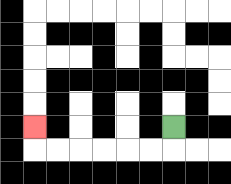{'start': '[7, 5]', 'end': '[1, 5]', 'path_directions': 'D,L,L,L,L,L,L,U', 'path_coordinates': '[[7, 5], [7, 6], [6, 6], [5, 6], [4, 6], [3, 6], [2, 6], [1, 6], [1, 5]]'}